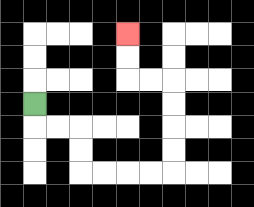{'start': '[1, 4]', 'end': '[5, 1]', 'path_directions': 'D,R,R,D,D,R,R,R,R,U,U,U,U,L,L,U,U', 'path_coordinates': '[[1, 4], [1, 5], [2, 5], [3, 5], [3, 6], [3, 7], [4, 7], [5, 7], [6, 7], [7, 7], [7, 6], [7, 5], [7, 4], [7, 3], [6, 3], [5, 3], [5, 2], [5, 1]]'}